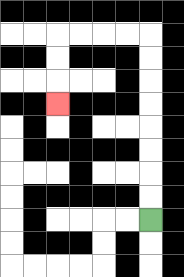{'start': '[6, 9]', 'end': '[2, 4]', 'path_directions': 'U,U,U,U,U,U,U,U,L,L,L,L,D,D,D', 'path_coordinates': '[[6, 9], [6, 8], [6, 7], [6, 6], [6, 5], [6, 4], [6, 3], [6, 2], [6, 1], [5, 1], [4, 1], [3, 1], [2, 1], [2, 2], [2, 3], [2, 4]]'}